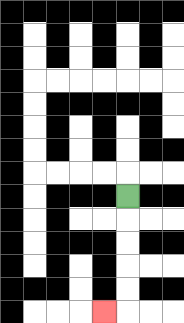{'start': '[5, 8]', 'end': '[4, 13]', 'path_directions': 'D,D,D,D,D,L', 'path_coordinates': '[[5, 8], [5, 9], [5, 10], [5, 11], [5, 12], [5, 13], [4, 13]]'}